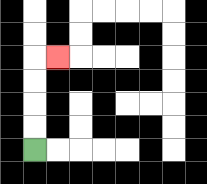{'start': '[1, 6]', 'end': '[2, 2]', 'path_directions': 'U,U,U,U,R', 'path_coordinates': '[[1, 6], [1, 5], [1, 4], [1, 3], [1, 2], [2, 2]]'}